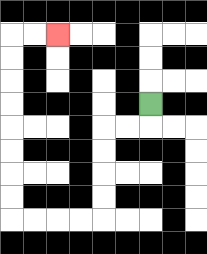{'start': '[6, 4]', 'end': '[2, 1]', 'path_directions': 'D,L,L,D,D,D,D,L,L,L,L,U,U,U,U,U,U,U,U,R,R', 'path_coordinates': '[[6, 4], [6, 5], [5, 5], [4, 5], [4, 6], [4, 7], [4, 8], [4, 9], [3, 9], [2, 9], [1, 9], [0, 9], [0, 8], [0, 7], [0, 6], [0, 5], [0, 4], [0, 3], [0, 2], [0, 1], [1, 1], [2, 1]]'}